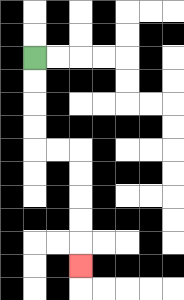{'start': '[1, 2]', 'end': '[3, 11]', 'path_directions': 'D,D,D,D,R,R,D,D,D,D,D', 'path_coordinates': '[[1, 2], [1, 3], [1, 4], [1, 5], [1, 6], [2, 6], [3, 6], [3, 7], [3, 8], [3, 9], [3, 10], [3, 11]]'}